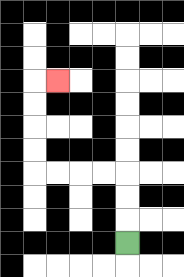{'start': '[5, 10]', 'end': '[2, 3]', 'path_directions': 'U,U,U,L,L,L,L,U,U,U,U,R', 'path_coordinates': '[[5, 10], [5, 9], [5, 8], [5, 7], [4, 7], [3, 7], [2, 7], [1, 7], [1, 6], [1, 5], [1, 4], [1, 3], [2, 3]]'}